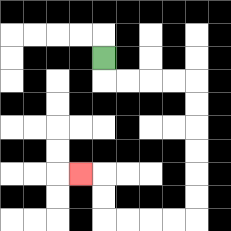{'start': '[4, 2]', 'end': '[3, 7]', 'path_directions': 'D,R,R,R,R,D,D,D,D,D,D,L,L,L,L,U,U,L', 'path_coordinates': '[[4, 2], [4, 3], [5, 3], [6, 3], [7, 3], [8, 3], [8, 4], [8, 5], [8, 6], [8, 7], [8, 8], [8, 9], [7, 9], [6, 9], [5, 9], [4, 9], [4, 8], [4, 7], [3, 7]]'}